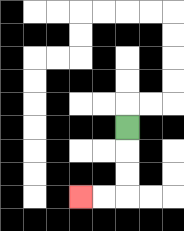{'start': '[5, 5]', 'end': '[3, 8]', 'path_directions': 'D,D,D,L,L', 'path_coordinates': '[[5, 5], [5, 6], [5, 7], [5, 8], [4, 8], [3, 8]]'}